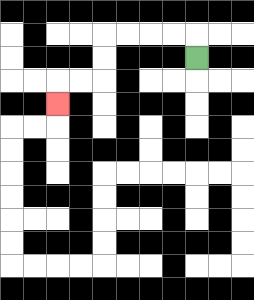{'start': '[8, 2]', 'end': '[2, 4]', 'path_directions': 'U,L,L,L,L,D,D,L,L,D', 'path_coordinates': '[[8, 2], [8, 1], [7, 1], [6, 1], [5, 1], [4, 1], [4, 2], [4, 3], [3, 3], [2, 3], [2, 4]]'}